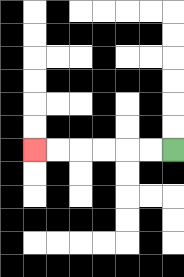{'start': '[7, 6]', 'end': '[1, 6]', 'path_directions': 'L,L,L,L,L,L', 'path_coordinates': '[[7, 6], [6, 6], [5, 6], [4, 6], [3, 6], [2, 6], [1, 6]]'}